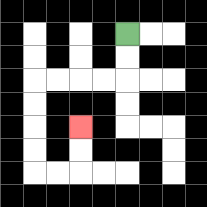{'start': '[5, 1]', 'end': '[3, 5]', 'path_directions': 'D,D,L,L,L,L,D,D,D,D,R,R,U,U', 'path_coordinates': '[[5, 1], [5, 2], [5, 3], [4, 3], [3, 3], [2, 3], [1, 3], [1, 4], [1, 5], [1, 6], [1, 7], [2, 7], [3, 7], [3, 6], [3, 5]]'}